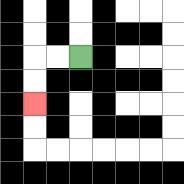{'start': '[3, 2]', 'end': '[1, 4]', 'path_directions': 'L,L,D,D', 'path_coordinates': '[[3, 2], [2, 2], [1, 2], [1, 3], [1, 4]]'}